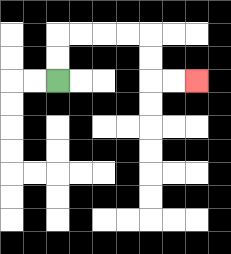{'start': '[2, 3]', 'end': '[8, 3]', 'path_directions': 'U,U,R,R,R,R,D,D,R,R', 'path_coordinates': '[[2, 3], [2, 2], [2, 1], [3, 1], [4, 1], [5, 1], [6, 1], [6, 2], [6, 3], [7, 3], [8, 3]]'}